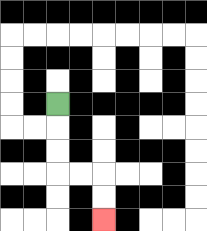{'start': '[2, 4]', 'end': '[4, 9]', 'path_directions': 'D,D,D,R,R,D,D', 'path_coordinates': '[[2, 4], [2, 5], [2, 6], [2, 7], [3, 7], [4, 7], [4, 8], [4, 9]]'}